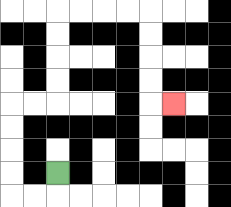{'start': '[2, 7]', 'end': '[7, 4]', 'path_directions': 'D,L,L,U,U,U,U,R,R,U,U,U,U,R,R,R,R,D,D,D,D,R', 'path_coordinates': '[[2, 7], [2, 8], [1, 8], [0, 8], [0, 7], [0, 6], [0, 5], [0, 4], [1, 4], [2, 4], [2, 3], [2, 2], [2, 1], [2, 0], [3, 0], [4, 0], [5, 0], [6, 0], [6, 1], [6, 2], [6, 3], [6, 4], [7, 4]]'}